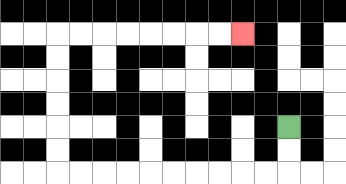{'start': '[12, 5]', 'end': '[10, 1]', 'path_directions': 'D,D,L,L,L,L,L,L,L,L,L,L,U,U,U,U,U,U,R,R,R,R,R,R,R,R', 'path_coordinates': '[[12, 5], [12, 6], [12, 7], [11, 7], [10, 7], [9, 7], [8, 7], [7, 7], [6, 7], [5, 7], [4, 7], [3, 7], [2, 7], [2, 6], [2, 5], [2, 4], [2, 3], [2, 2], [2, 1], [3, 1], [4, 1], [5, 1], [6, 1], [7, 1], [8, 1], [9, 1], [10, 1]]'}